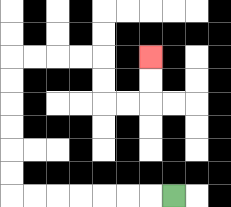{'start': '[7, 8]', 'end': '[6, 2]', 'path_directions': 'L,L,L,L,L,L,L,U,U,U,U,U,U,R,R,R,R,D,D,R,R,U,U', 'path_coordinates': '[[7, 8], [6, 8], [5, 8], [4, 8], [3, 8], [2, 8], [1, 8], [0, 8], [0, 7], [0, 6], [0, 5], [0, 4], [0, 3], [0, 2], [1, 2], [2, 2], [3, 2], [4, 2], [4, 3], [4, 4], [5, 4], [6, 4], [6, 3], [6, 2]]'}